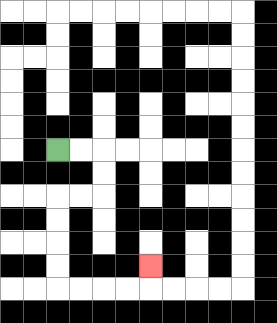{'start': '[2, 6]', 'end': '[6, 11]', 'path_directions': 'R,R,D,D,L,L,D,D,D,D,R,R,R,R,U', 'path_coordinates': '[[2, 6], [3, 6], [4, 6], [4, 7], [4, 8], [3, 8], [2, 8], [2, 9], [2, 10], [2, 11], [2, 12], [3, 12], [4, 12], [5, 12], [6, 12], [6, 11]]'}